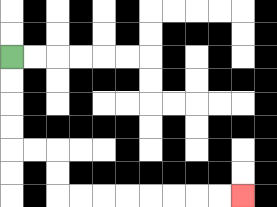{'start': '[0, 2]', 'end': '[10, 8]', 'path_directions': 'D,D,D,D,R,R,D,D,R,R,R,R,R,R,R,R', 'path_coordinates': '[[0, 2], [0, 3], [0, 4], [0, 5], [0, 6], [1, 6], [2, 6], [2, 7], [2, 8], [3, 8], [4, 8], [5, 8], [6, 8], [7, 8], [8, 8], [9, 8], [10, 8]]'}